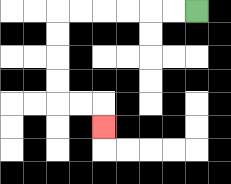{'start': '[8, 0]', 'end': '[4, 5]', 'path_directions': 'L,L,L,L,L,L,D,D,D,D,R,R,D', 'path_coordinates': '[[8, 0], [7, 0], [6, 0], [5, 0], [4, 0], [3, 0], [2, 0], [2, 1], [2, 2], [2, 3], [2, 4], [3, 4], [4, 4], [4, 5]]'}